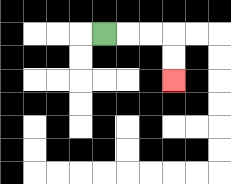{'start': '[4, 1]', 'end': '[7, 3]', 'path_directions': 'R,R,R,D,D', 'path_coordinates': '[[4, 1], [5, 1], [6, 1], [7, 1], [7, 2], [7, 3]]'}